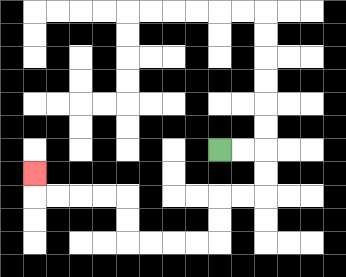{'start': '[9, 6]', 'end': '[1, 7]', 'path_directions': 'R,R,D,D,L,L,D,D,L,L,L,L,U,U,L,L,L,L,U', 'path_coordinates': '[[9, 6], [10, 6], [11, 6], [11, 7], [11, 8], [10, 8], [9, 8], [9, 9], [9, 10], [8, 10], [7, 10], [6, 10], [5, 10], [5, 9], [5, 8], [4, 8], [3, 8], [2, 8], [1, 8], [1, 7]]'}